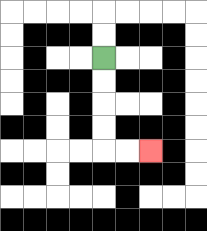{'start': '[4, 2]', 'end': '[6, 6]', 'path_directions': 'D,D,D,D,R,R', 'path_coordinates': '[[4, 2], [4, 3], [4, 4], [4, 5], [4, 6], [5, 6], [6, 6]]'}